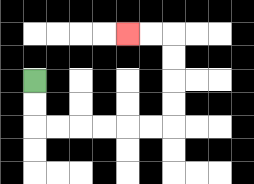{'start': '[1, 3]', 'end': '[5, 1]', 'path_directions': 'D,D,R,R,R,R,R,R,U,U,U,U,L,L', 'path_coordinates': '[[1, 3], [1, 4], [1, 5], [2, 5], [3, 5], [4, 5], [5, 5], [6, 5], [7, 5], [7, 4], [7, 3], [7, 2], [7, 1], [6, 1], [5, 1]]'}